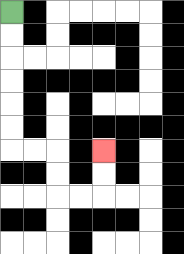{'start': '[0, 0]', 'end': '[4, 6]', 'path_directions': 'D,D,D,D,D,D,R,R,D,D,R,R,U,U', 'path_coordinates': '[[0, 0], [0, 1], [0, 2], [0, 3], [0, 4], [0, 5], [0, 6], [1, 6], [2, 6], [2, 7], [2, 8], [3, 8], [4, 8], [4, 7], [4, 6]]'}